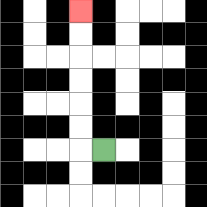{'start': '[4, 6]', 'end': '[3, 0]', 'path_directions': 'L,U,U,U,U,U,U', 'path_coordinates': '[[4, 6], [3, 6], [3, 5], [3, 4], [3, 3], [3, 2], [3, 1], [3, 0]]'}